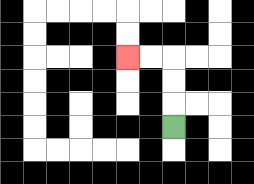{'start': '[7, 5]', 'end': '[5, 2]', 'path_directions': 'U,U,U,L,L', 'path_coordinates': '[[7, 5], [7, 4], [7, 3], [7, 2], [6, 2], [5, 2]]'}